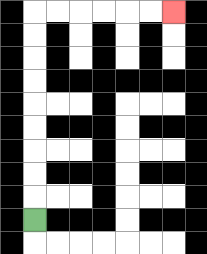{'start': '[1, 9]', 'end': '[7, 0]', 'path_directions': 'U,U,U,U,U,U,U,U,U,R,R,R,R,R,R', 'path_coordinates': '[[1, 9], [1, 8], [1, 7], [1, 6], [1, 5], [1, 4], [1, 3], [1, 2], [1, 1], [1, 0], [2, 0], [3, 0], [4, 0], [5, 0], [6, 0], [7, 0]]'}